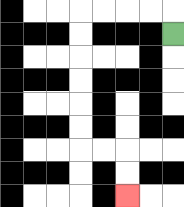{'start': '[7, 1]', 'end': '[5, 8]', 'path_directions': 'U,L,L,L,L,D,D,D,D,D,D,R,R,D,D', 'path_coordinates': '[[7, 1], [7, 0], [6, 0], [5, 0], [4, 0], [3, 0], [3, 1], [3, 2], [3, 3], [3, 4], [3, 5], [3, 6], [4, 6], [5, 6], [5, 7], [5, 8]]'}